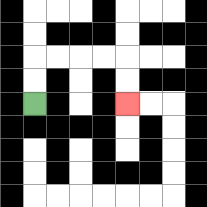{'start': '[1, 4]', 'end': '[5, 4]', 'path_directions': 'U,U,R,R,R,R,D,D', 'path_coordinates': '[[1, 4], [1, 3], [1, 2], [2, 2], [3, 2], [4, 2], [5, 2], [5, 3], [5, 4]]'}